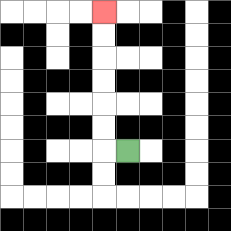{'start': '[5, 6]', 'end': '[4, 0]', 'path_directions': 'L,U,U,U,U,U,U', 'path_coordinates': '[[5, 6], [4, 6], [4, 5], [4, 4], [4, 3], [4, 2], [4, 1], [4, 0]]'}